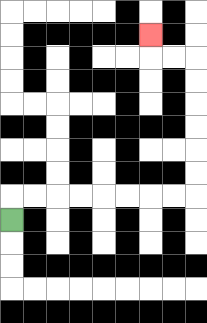{'start': '[0, 9]', 'end': '[6, 1]', 'path_directions': 'U,R,R,R,R,R,R,R,R,U,U,U,U,U,U,L,L,U', 'path_coordinates': '[[0, 9], [0, 8], [1, 8], [2, 8], [3, 8], [4, 8], [5, 8], [6, 8], [7, 8], [8, 8], [8, 7], [8, 6], [8, 5], [8, 4], [8, 3], [8, 2], [7, 2], [6, 2], [6, 1]]'}